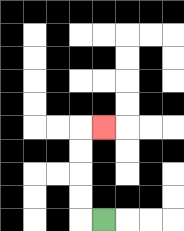{'start': '[4, 9]', 'end': '[4, 5]', 'path_directions': 'L,U,U,U,U,R', 'path_coordinates': '[[4, 9], [3, 9], [3, 8], [3, 7], [3, 6], [3, 5], [4, 5]]'}